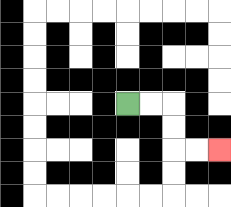{'start': '[5, 4]', 'end': '[9, 6]', 'path_directions': 'R,R,D,D,R,R', 'path_coordinates': '[[5, 4], [6, 4], [7, 4], [7, 5], [7, 6], [8, 6], [9, 6]]'}